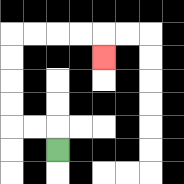{'start': '[2, 6]', 'end': '[4, 2]', 'path_directions': 'U,L,L,U,U,U,U,R,R,R,R,D', 'path_coordinates': '[[2, 6], [2, 5], [1, 5], [0, 5], [0, 4], [0, 3], [0, 2], [0, 1], [1, 1], [2, 1], [3, 1], [4, 1], [4, 2]]'}